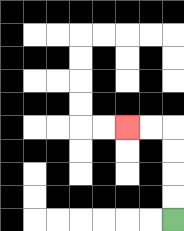{'start': '[7, 9]', 'end': '[5, 5]', 'path_directions': 'U,U,U,U,L,L', 'path_coordinates': '[[7, 9], [7, 8], [7, 7], [7, 6], [7, 5], [6, 5], [5, 5]]'}